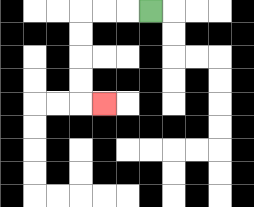{'start': '[6, 0]', 'end': '[4, 4]', 'path_directions': 'L,L,L,D,D,D,D,R', 'path_coordinates': '[[6, 0], [5, 0], [4, 0], [3, 0], [3, 1], [3, 2], [3, 3], [3, 4], [4, 4]]'}